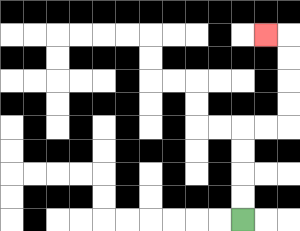{'start': '[10, 9]', 'end': '[11, 1]', 'path_directions': 'U,U,U,U,R,R,U,U,U,U,L', 'path_coordinates': '[[10, 9], [10, 8], [10, 7], [10, 6], [10, 5], [11, 5], [12, 5], [12, 4], [12, 3], [12, 2], [12, 1], [11, 1]]'}